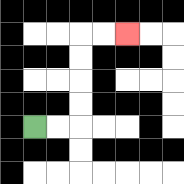{'start': '[1, 5]', 'end': '[5, 1]', 'path_directions': 'R,R,U,U,U,U,R,R', 'path_coordinates': '[[1, 5], [2, 5], [3, 5], [3, 4], [3, 3], [3, 2], [3, 1], [4, 1], [5, 1]]'}